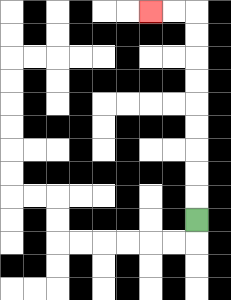{'start': '[8, 9]', 'end': '[6, 0]', 'path_directions': 'U,U,U,U,U,U,U,U,U,L,L', 'path_coordinates': '[[8, 9], [8, 8], [8, 7], [8, 6], [8, 5], [8, 4], [8, 3], [8, 2], [8, 1], [8, 0], [7, 0], [6, 0]]'}